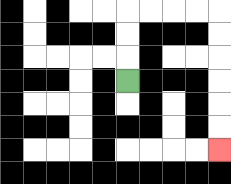{'start': '[5, 3]', 'end': '[9, 6]', 'path_directions': 'U,U,U,R,R,R,R,D,D,D,D,D,D', 'path_coordinates': '[[5, 3], [5, 2], [5, 1], [5, 0], [6, 0], [7, 0], [8, 0], [9, 0], [9, 1], [9, 2], [9, 3], [9, 4], [9, 5], [9, 6]]'}